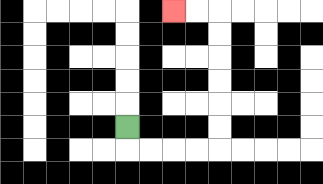{'start': '[5, 5]', 'end': '[7, 0]', 'path_directions': 'D,R,R,R,R,U,U,U,U,U,U,L,L', 'path_coordinates': '[[5, 5], [5, 6], [6, 6], [7, 6], [8, 6], [9, 6], [9, 5], [9, 4], [9, 3], [9, 2], [9, 1], [9, 0], [8, 0], [7, 0]]'}